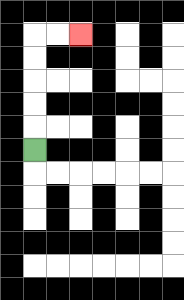{'start': '[1, 6]', 'end': '[3, 1]', 'path_directions': 'U,U,U,U,U,R,R', 'path_coordinates': '[[1, 6], [1, 5], [1, 4], [1, 3], [1, 2], [1, 1], [2, 1], [3, 1]]'}